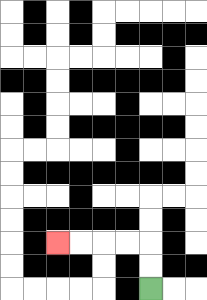{'start': '[6, 12]', 'end': '[2, 10]', 'path_directions': 'U,U,L,L,L,L', 'path_coordinates': '[[6, 12], [6, 11], [6, 10], [5, 10], [4, 10], [3, 10], [2, 10]]'}